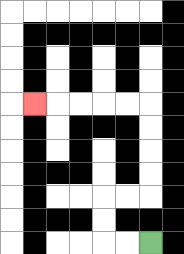{'start': '[6, 10]', 'end': '[1, 4]', 'path_directions': 'L,L,U,U,R,R,U,U,U,U,L,L,L,L,L', 'path_coordinates': '[[6, 10], [5, 10], [4, 10], [4, 9], [4, 8], [5, 8], [6, 8], [6, 7], [6, 6], [6, 5], [6, 4], [5, 4], [4, 4], [3, 4], [2, 4], [1, 4]]'}